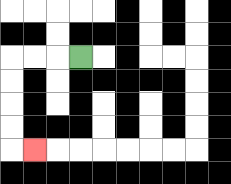{'start': '[3, 2]', 'end': '[1, 6]', 'path_directions': 'L,L,L,D,D,D,D,R', 'path_coordinates': '[[3, 2], [2, 2], [1, 2], [0, 2], [0, 3], [0, 4], [0, 5], [0, 6], [1, 6]]'}